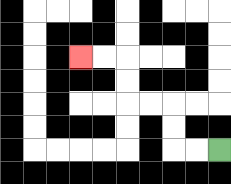{'start': '[9, 6]', 'end': '[3, 2]', 'path_directions': 'L,L,U,U,L,L,U,U,L,L', 'path_coordinates': '[[9, 6], [8, 6], [7, 6], [7, 5], [7, 4], [6, 4], [5, 4], [5, 3], [5, 2], [4, 2], [3, 2]]'}